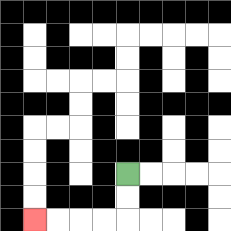{'start': '[5, 7]', 'end': '[1, 9]', 'path_directions': 'D,D,L,L,L,L', 'path_coordinates': '[[5, 7], [5, 8], [5, 9], [4, 9], [3, 9], [2, 9], [1, 9]]'}